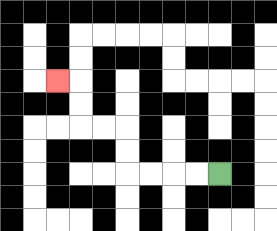{'start': '[9, 7]', 'end': '[2, 3]', 'path_directions': 'L,L,L,L,U,U,L,L,U,U,L', 'path_coordinates': '[[9, 7], [8, 7], [7, 7], [6, 7], [5, 7], [5, 6], [5, 5], [4, 5], [3, 5], [3, 4], [3, 3], [2, 3]]'}